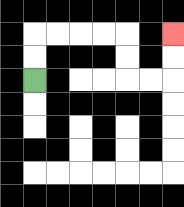{'start': '[1, 3]', 'end': '[7, 1]', 'path_directions': 'U,U,R,R,R,R,D,D,R,R,U,U', 'path_coordinates': '[[1, 3], [1, 2], [1, 1], [2, 1], [3, 1], [4, 1], [5, 1], [5, 2], [5, 3], [6, 3], [7, 3], [7, 2], [7, 1]]'}